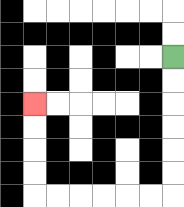{'start': '[7, 2]', 'end': '[1, 4]', 'path_directions': 'D,D,D,D,D,D,L,L,L,L,L,L,U,U,U,U', 'path_coordinates': '[[7, 2], [7, 3], [7, 4], [7, 5], [7, 6], [7, 7], [7, 8], [6, 8], [5, 8], [4, 8], [3, 8], [2, 8], [1, 8], [1, 7], [1, 6], [1, 5], [1, 4]]'}